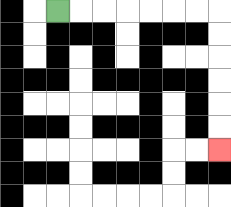{'start': '[2, 0]', 'end': '[9, 6]', 'path_directions': 'R,R,R,R,R,R,R,D,D,D,D,D,D', 'path_coordinates': '[[2, 0], [3, 0], [4, 0], [5, 0], [6, 0], [7, 0], [8, 0], [9, 0], [9, 1], [9, 2], [9, 3], [9, 4], [9, 5], [9, 6]]'}